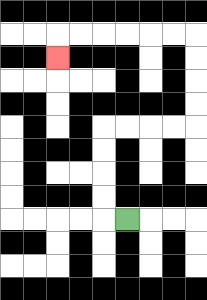{'start': '[5, 9]', 'end': '[2, 2]', 'path_directions': 'L,U,U,U,U,R,R,R,R,U,U,U,U,L,L,L,L,L,L,D', 'path_coordinates': '[[5, 9], [4, 9], [4, 8], [4, 7], [4, 6], [4, 5], [5, 5], [6, 5], [7, 5], [8, 5], [8, 4], [8, 3], [8, 2], [8, 1], [7, 1], [6, 1], [5, 1], [4, 1], [3, 1], [2, 1], [2, 2]]'}